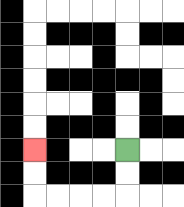{'start': '[5, 6]', 'end': '[1, 6]', 'path_directions': 'D,D,L,L,L,L,U,U', 'path_coordinates': '[[5, 6], [5, 7], [5, 8], [4, 8], [3, 8], [2, 8], [1, 8], [1, 7], [1, 6]]'}